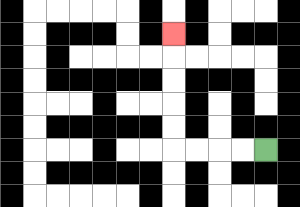{'start': '[11, 6]', 'end': '[7, 1]', 'path_directions': 'L,L,L,L,U,U,U,U,U', 'path_coordinates': '[[11, 6], [10, 6], [9, 6], [8, 6], [7, 6], [7, 5], [7, 4], [7, 3], [7, 2], [7, 1]]'}